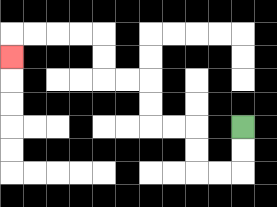{'start': '[10, 5]', 'end': '[0, 2]', 'path_directions': 'D,D,L,L,U,U,L,L,U,U,L,L,U,U,L,L,L,L,D', 'path_coordinates': '[[10, 5], [10, 6], [10, 7], [9, 7], [8, 7], [8, 6], [8, 5], [7, 5], [6, 5], [6, 4], [6, 3], [5, 3], [4, 3], [4, 2], [4, 1], [3, 1], [2, 1], [1, 1], [0, 1], [0, 2]]'}